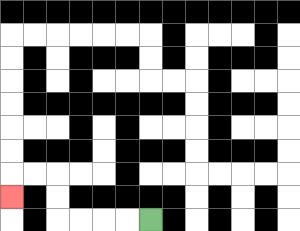{'start': '[6, 9]', 'end': '[0, 8]', 'path_directions': 'L,L,L,L,U,U,L,L,D', 'path_coordinates': '[[6, 9], [5, 9], [4, 9], [3, 9], [2, 9], [2, 8], [2, 7], [1, 7], [0, 7], [0, 8]]'}